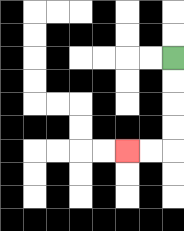{'start': '[7, 2]', 'end': '[5, 6]', 'path_directions': 'D,D,D,D,L,L', 'path_coordinates': '[[7, 2], [7, 3], [7, 4], [7, 5], [7, 6], [6, 6], [5, 6]]'}